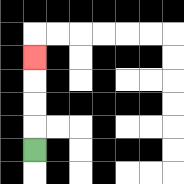{'start': '[1, 6]', 'end': '[1, 2]', 'path_directions': 'U,U,U,U', 'path_coordinates': '[[1, 6], [1, 5], [1, 4], [1, 3], [1, 2]]'}